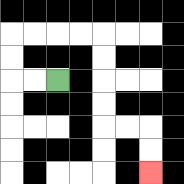{'start': '[2, 3]', 'end': '[6, 7]', 'path_directions': 'L,L,U,U,R,R,R,R,D,D,D,D,R,R,D,D', 'path_coordinates': '[[2, 3], [1, 3], [0, 3], [0, 2], [0, 1], [1, 1], [2, 1], [3, 1], [4, 1], [4, 2], [4, 3], [4, 4], [4, 5], [5, 5], [6, 5], [6, 6], [6, 7]]'}